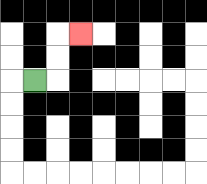{'start': '[1, 3]', 'end': '[3, 1]', 'path_directions': 'R,U,U,R', 'path_coordinates': '[[1, 3], [2, 3], [2, 2], [2, 1], [3, 1]]'}